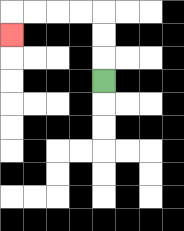{'start': '[4, 3]', 'end': '[0, 1]', 'path_directions': 'U,U,U,L,L,L,L,D', 'path_coordinates': '[[4, 3], [4, 2], [4, 1], [4, 0], [3, 0], [2, 0], [1, 0], [0, 0], [0, 1]]'}